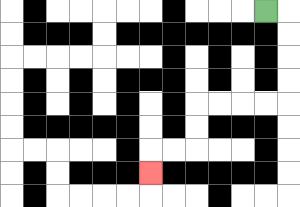{'start': '[11, 0]', 'end': '[6, 7]', 'path_directions': 'R,D,D,D,D,L,L,L,L,D,D,L,L,D', 'path_coordinates': '[[11, 0], [12, 0], [12, 1], [12, 2], [12, 3], [12, 4], [11, 4], [10, 4], [9, 4], [8, 4], [8, 5], [8, 6], [7, 6], [6, 6], [6, 7]]'}